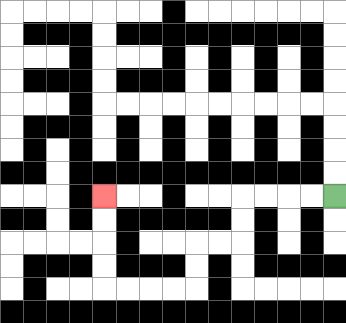{'start': '[14, 8]', 'end': '[4, 8]', 'path_directions': 'L,L,L,L,D,D,L,L,D,D,L,L,L,L,U,U,U,U', 'path_coordinates': '[[14, 8], [13, 8], [12, 8], [11, 8], [10, 8], [10, 9], [10, 10], [9, 10], [8, 10], [8, 11], [8, 12], [7, 12], [6, 12], [5, 12], [4, 12], [4, 11], [4, 10], [4, 9], [4, 8]]'}